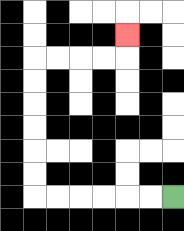{'start': '[7, 8]', 'end': '[5, 1]', 'path_directions': 'L,L,L,L,L,L,U,U,U,U,U,U,R,R,R,R,U', 'path_coordinates': '[[7, 8], [6, 8], [5, 8], [4, 8], [3, 8], [2, 8], [1, 8], [1, 7], [1, 6], [1, 5], [1, 4], [1, 3], [1, 2], [2, 2], [3, 2], [4, 2], [5, 2], [5, 1]]'}